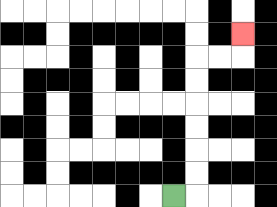{'start': '[7, 8]', 'end': '[10, 1]', 'path_directions': 'R,U,U,U,U,U,U,R,R,U', 'path_coordinates': '[[7, 8], [8, 8], [8, 7], [8, 6], [8, 5], [8, 4], [8, 3], [8, 2], [9, 2], [10, 2], [10, 1]]'}